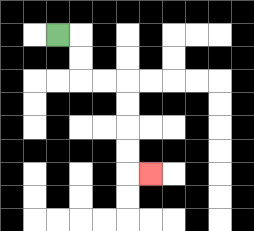{'start': '[2, 1]', 'end': '[6, 7]', 'path_directions': 'R,D,D,R,R,D,D,D,D,R', 'path_coordinates': '[[2, 1], [3, 1], [3, 2], [3, 3], [4, 3], [5, 3], [5, 4], [5, 5], [5, 6], [5, 7], [6, 7]]'}